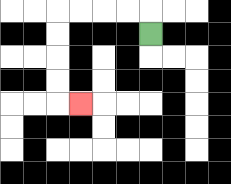{'start': '[6, 1]', 'end': '[3, 4]', 'path_directions': 'U,L,L,L,L,D,D,D,D,R', 'path_coordinates': '[[6, 1], [6, 0], [5, 0], [4, 0], [3, 0], [2, 0], [2, 1], [2, 2], [2, 3], [2, 4], [3, 4]]'}